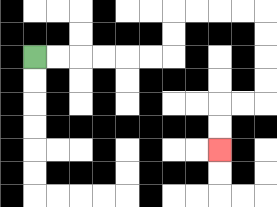{'start': '[1, 2]', 'end': '[9, 6]', 'path_directions': 'R,R,R,R,R,R,U,U,R,R,R,R,D,D,D,D,L,L,D,D', 'path_coordinates': '[[1, 2], [2, 2], [3, 2], [4, 2], [5, 2], [6, 2], [7, 2], [7, 1], [7, 0], [8, 0], [9, 0], [10, 0], [11, 0], [11, 1], [11, 2], [11, 3], [11, 4], [10, 4], [9, 4], [9, 5], [9, 6]]'}